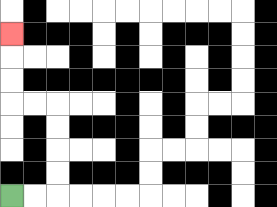{'start': '[0, 8]', 'end': '[0, 1]', 'path_directions': 'R,R,U,U,U,U,L,L,U,U,U', 'path_coordinates': '[[0, 8], [1, 8], [2, 8], [2, 7], [2, 6], [2, 5], [2, 4], [1, 4], [0, 4], [0, 3], [0, 2], [0, 1]]'}